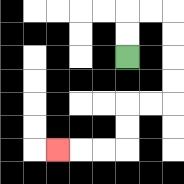{'start': '[5, 2]', 'end': '[2, 6]', 'path_directions': 'U,U,R,R,D,D,D,D,L,L,D,D,L,L,L', 'path_coordinates': '[[5, 2], [5, 1], [5, 0], [6, 0], [7, 0], [7, 1], [7, 2], [7, 3], [7, 4], [6, 4], [5, 4], [5, 5], [5, 6], [4, 6], [3, 6], [2, 6]]'}